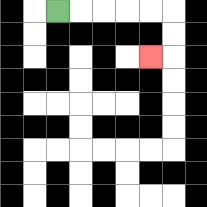{'start': '[2, 0]', 'end': '[6, 2]', 'path_directions': 'R,R,R,R,R,D,D,L', 'path_coordinates': '[[2, 0], [3, 0], [4, 0], [5, 0], [6, 0], [7, 0], [7, 1], [7, 2], [6, 2]]'}